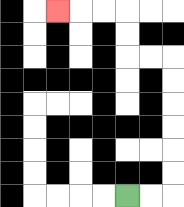{'start': '[5, 8]', 'end': '[2, 0]', 'path_directions': 'R,R,U,U,U,U,U,U,L,L,U,U,L,L,L', 'path_coordinates': '[[5, 8], [6, 8], [7, 8], [7, 7], [7, 6], [7, 5], [7, 4], [7, 3], [7, 2], [6, 2], [5, 2], [5, 1], [5, 0], [4, 0], [3, 0], [2, 0]]'}